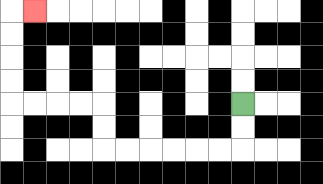{'start': '[10, 4]', 'end': '[1, 0]', 'path_directions': 'D,D,L,L,L,L,L,L,U,U,L,L,L,L,U,U,U,U,R', 'path_coordinates': '[[10, 4], [10, 5], [10, 6], [9, 6], [8, 6], [7, 6], [6, 6], [5, 6], [4, 6], [4, 5], [4, 4], [3, 4], [2, 4], [1, 4], [0, 4], [0, 3], [0, 2], [0, 1], [0, 0], [1, 0]]'}